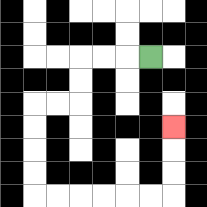{'start': '[6, 2]', 'end': '[7, 5]', 'path_directions': 'L,L,L,D,D,L,L,D,D,D,D,R,R,R,R,R,R,U,U,U', 'path_coordinates': '[[6, 2], [5, 2], [4, 2], [3, 2], [3, 3], [3, 4], [2, 4], [1, 4], [1, 5], [1, 6], [1, 7], [1, 8], [2, 8], [3, 8], [4, 8], [5, 8], [6, 8], [7, 8], [7, 7], [7, 6], [7, 5]]'}